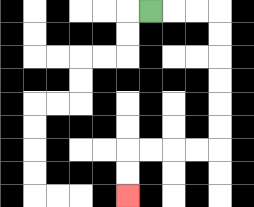{'start': '[6, 0]', 'end': '[5, 8]', 'path_directions': 'R,R,R,D,D,D,D,D,D,L,L,L,L,D,D', 'path_coordinates': '[[6, 0], [7, 0], [8, 0], [9, 0], [9, 1], [9, 2], [9, 3], [9, 4], [9, 5], [9, 6], [8, 6], [7, 6], [6, 6], [5, 6], [5, 7], [5, 8]]'}